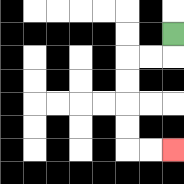{'start': '[7, 1]', 'end': '[7, 6]', 'path_directions': 'D,L,L,D,D,D,D,R,R', 'path_coordinates': '[[7, 1], [7, 2], [6, 2], [5, 2], [5, 3], [5, 4], [5, 5], [5, 6], [6, 6], [7, 6]]'}